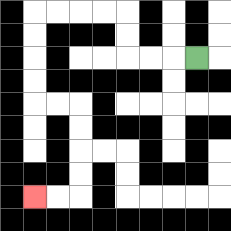{'start': '[8, 2]', 'end': '[1, 8]', 'path_directions': 'L,L,L,U,U,L,L,L,L,D,D,D,D,R,R,D,D,D,D,L,L', 'path_coordinates': '[[8, 2], [7, 2], [6, 2], [5, 2], [5, 1], [5, 0], [4, 0], [3, 0], [2, 0], [1, 0], [1, 1], [1, 2], [1, 3], [1, 4], [2, 4], [3, 4], [3, 5], [3, 6], [3, 7], [3, 8], [2, 8], [1, 8]]'}